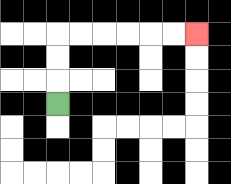{'start': '[2, 4]', 'end': '[8, 1]', 'path_directions': 'U,U,U,R,R,R,R,R,R', 'path_coordinates': '[[2, 4], [2, 3], [2, 2], [2, 1], [3, 1], [4, 1], [5, 1], [6, 1], [7, 1], [8, 1]]'}